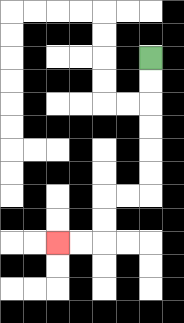{'start': '[6, 2]', 'end': '[2, 10]', 'path_directions': 'D,D,D,D,D,D,L,L,D,D,L,L', 'path_coordinates': '[[6, 2], [6, 3], [6, 4], [6, 5], [6, 6], [6, 7], [6, 8], [5, 8], [4, 8], [4, 9], [4, 10], [3, 10], [2, 10]]'}